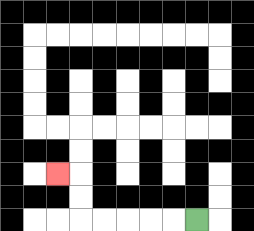{'start': '[8, 9]', 'end': '[2, 7]', 'path_directions': 'L,L,L,L,L,U,U,L', 'path_coordinates': '[[8, 9], [7, 9], [6, 9], [5, 9], [4, 9], [3, 9], [3, 8], [3, 7], [2, 7]]'}